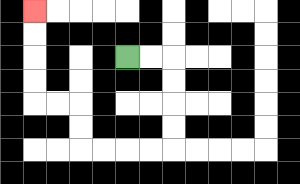{'start': '[5, 2]', 'end': '[1, 0]', 'path_directions': 'R,R,D,D,D,D,L,L,L,L,U,U,L,L,U,U,U,U', 'path_coordinates': '[[5, 2], [6, 2], [7, 2], [7, 3], [7, 4], [7, 5], [7, 6], [6, 6], [5, 6], [4, 6], [3, 6], [3, 5], [3, 4], [2, 4], [1, 4], [1, 3], [1, 2], [1, 1], [1, 0]]'}